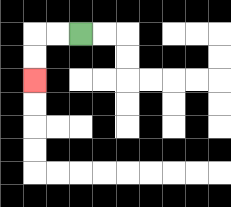{'start': '[3, 1]', 'end': '[1, 3]', 'path_directions': 'L,L,D,D', 'path_coordinates': '[[3, 1], [2, 1], [1, 1], [1, 2], [1, 3]]'}